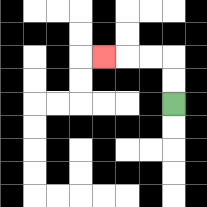{'start': '[7, 4]', 'end': '[4, 2]', 'path_directions': 'U,U,L,L,L', 'path_coordinates': '[[7, 4], [7, 3], [7, 2], [6, 2], [5, 2], [4, 2]]'}